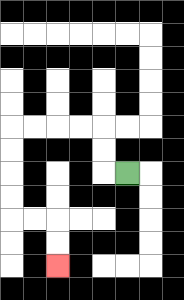{'start': '[5, 7]', 'end': '[2, 11]', 'path_directions': 'L,U,U,L,L,L,L,D,D,D,D,R,R,D,D', 'path_coordinates': '[[5, 7], [4, 7], [4, 6], [4, 5], [3, 5], [2, 5], [1, 5], [0, 5], [0, 6], [0, 7], [0, 8], [0, 9], [1, 9], [2, 9], [2, 10], [2, 11]]'}